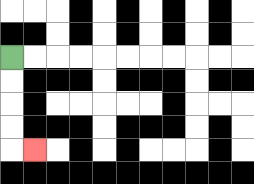{'start': '[0, 2]', 'end': '[1, 6]', 'path_directions': 'D,D,D,D,R', 'path_coordinates': '[[0, 2], [0, 3], [0, 4], [0, 5], [0, 6], [1, 6]]'}